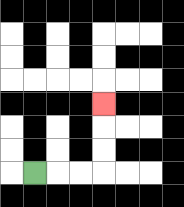{'start': '[1, 7]', 'end': '[4, 4]', 'path_directions': 'R,R,R,U,U,U', 'path_coordinates': '[[1, 7], [2, 7], [3, 7], [4, 7], [4, 6], [4, 5], [4, 4]]'}